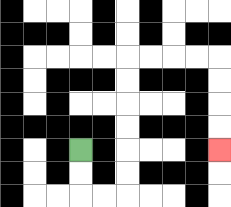{'start': '[3, 6]', 'end': '[9, 6]', 'path_directions': 'D,D,R,R,U,U,U,U,U,U,R,R,R,R,D,D,D,D', 'path_coordinates': '[[3, 6], [3, 7], [3, 8], [4, 8], [5, 8], [5, 7], [5, 6], [5, 5], [5, 4], [5, 3], [5, 2], [6, 2], [7, 2], [8, 2], [9, 2], [9, 3], [9, 4], [9, 5], [9, 6]]'}